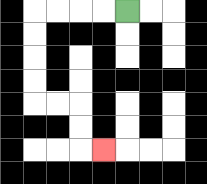{'start': '[5, 0]', 'end': '[4, 6]', 'path_directions': 'L,L,L,L,D,D,D,D,R,R,D,D,R', 'path_coordinates': '[[5, 0], [4, 0], [3, 0], [2, 0], [1, 0], [1, 1], [1, 2], [1, 3], [1, 4], [2, 4], [3, 4], [3, 5], [3, 6], [4, 6]]'}